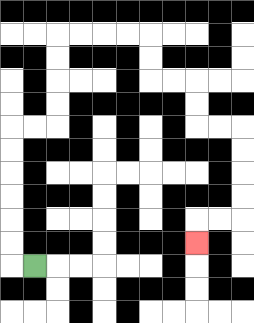{'start': '[1, 11]', 'end': '[8, 10]', 'path_directions': 'L,U,U,U,U,U,U,R,R,U,U,U,U,R,R,R,R,D,D,R,R,D,D,R,R,D,D,D,D,L,L,D', 'path_coordinates': '[[1, 11], [0, 11], [0, 10], [0, 9], [0, 8], [0, 7], [0, 6], [0, 5], [1, 5], [2, 5], [2, 4], [2, 3], [2, 2], [2, 1], [3, 1], [4, 1], [5, 1], [6, 1], [6, 2], [6, 3], [7, 3], [8, 3], [8, 4], [8, 5], [9, 5], [10, 5], [10, 6], [10, 7], [10, 8], [10, 9], [9, 9], [8, 9], [8, 10]]'}